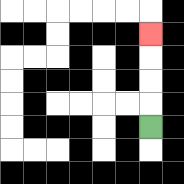{'start': '[6, 5]', 'end': '[6, 1]', 'path_directions': 'U,U,U,U', 'path_coordinates': '[[6, 5], [6, 4], [6, 3], [6, 2], [6, 1]]'}